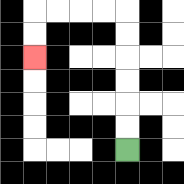{'start': '[5, 6]', 'end': '[1, 2]', 'path_directions': 'U,U,U,U,U,U,L,L,L,L,D,D', 'path_coordinates': '[[5, 6], [5, 5], [5, 4], [5, 3], [5, 2], [5, 1], [5, 0], [4, 0], [3, 0], [2, 0], [1, 0], [1, 1], [1, 2]]'}